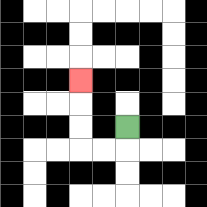{'start': '[5, 5]', 'end': '[3, 3]', 'path_directions': 'D,L,L,U,U,U', 'path_coordinates': '[[5, 5], [5, 6], [4, 6], [3, 6], [3, 5], [3, 4], [3, 3]]'}